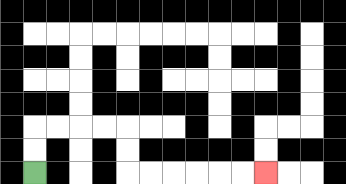{'start': '[1, 7]', 'end': '[11, 7]', 'path_directions': 'U,U,R,R,R,R,D,D,R,R,R,R,R,R', 'path_coordinates': '[[1, 7], [1, 6], [1, 5], [2, 5], [3, 5], [4, 5], [5, 5], [5, 6], [5, 7], [6, 7], [7, 7], [8, 7], [9, 7], [10, 7], [11, 7]]'}